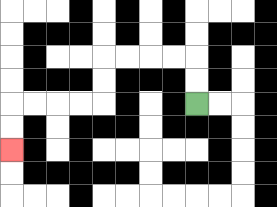{'start': '[8, 4]', 'end': '[0, 6]', 'path_directions': 'U,U,L,L,L,L,D,D,L,L,L,L,D,D', 'path_coordinates': '[[8, 4], [8, 3], [8, 2], [7, 2], [6, 2], [5, 2], [4, 2], [4, 3], [4, 4], [3, 4], [2, 4], [1, 4], [0, 4], [0, 5], [0, 6]]'}